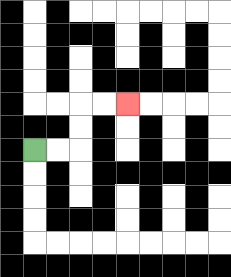{'start': '[1, 6]', 'end': '[5, 4]', 'path_directions': 'R,R,U,U,R,R', 'path_coordinates': '[[1, 6], [2, 6], [3, 6], [3, 5], [3, 4], [4, 4], [5, 4]]'}